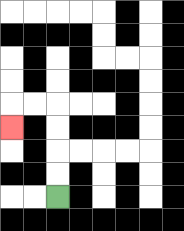{'start': '[2, 8]', 'end': '[0, 5]', 'path_directions': 'U,U,U,U,L,L,D', 'path_coordinates': '[[2, 8], [2, 7], [2, 6], [2, 5], [2, 4], [1, 4], [0, 4], [0, 5]]'}